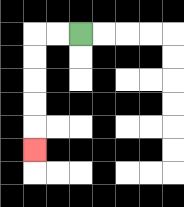{'start': '[3, 1]', 'end': '[1, 6]', 'path_directions': 'L,L,D,D,D,D,D', 'path_coordinates': '[[3, 1], [2, 1], [1, 1], [1, 2], [1, 3], [1, 4], [1, 5], [1, 6]]'}